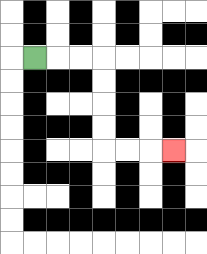{'start': '[1, 2]', 'end': '[7, 6]', 'path_directions': 'R,R,R,D,D,D,D,R,R,R', 'path_coordinates': '[[1, 2], [2, 2], [3, 2], [4, 2], [4, 3], [4, 4], [4, 5], [4, 6], [5, 6], [6, 6], [7, 6]]'}